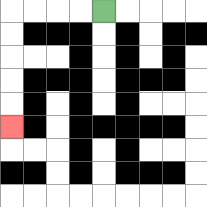{'start': '[4, 0]', 'end': '[0, 5]', 'path_directions': 'L,L,L,L,D,D,D,D,D', 'path_coordinates': '[[4, 0], [3, 0], [2, 0], [1, 0], [0, 0], [0, 1], [0, 2], [0, 3], [0, 4], [0, 5]]'}